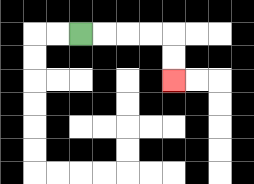{'start': '[3, 1]', 'end': '[7, 3]', 'path_directions': 'R,R,R,R,D,D', 'path_coordinates': '[[3, 1], [4, 1], [5, 1], [6, 1], [7, 1], [7, 2], [7, 3]]'}